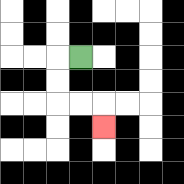{'start': '[3, 2]', 'end': '[4, 5]', 'path_directions': 'L,D,D,R,R,D', 'path_coordinates': '[[3, 2], [2, 2], [2, 3], [2, 4], [3, 4], [4, 4], [4, 5]]'}